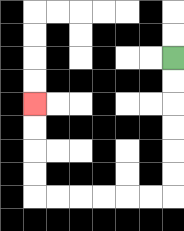{'start': '[7, 2]', 'end': '[1, 4]', 'path_directions': 'D,D,D,D,D,D,L,L,L,L,L,L,U,U,U,U', 'path_coordinates': '[[7, 2], [7, 3], [7, 4], [7, 5], [7, 6], [7, 7], [7, 8], [6, 8], [5, 8], [4, 8], [3, 8], [2, 8], [1, 8], [1, 7], [1, 6], [1, 5], [1, 4]]'}